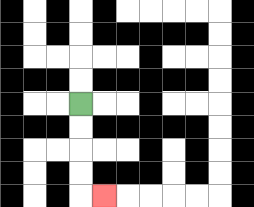{'start': '[3, 4]', 'end': '[4, 8]', 'path_directions': 'D,D,D,D,R', 'path_coordinates': '[[3, 4], [3, 5], [3, 6], [3, 7], [3, 8], [4, 8]]'}